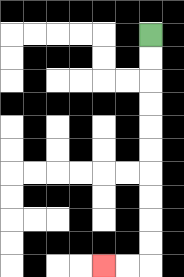{'start': '[6, 1]', 'end': '[4, 11]', 'path_directions': 'D,D,D,D,D,D,D,D,D,D,L,L', 'path_coordinates': '[[6, 1], [6, 2], [6, 3], [6, 4], [6, 5], [6, 6], [6, 7], [6, 8], [6, 9], [6, 10], [6, 11], [5, 11], [4, 11]]'}